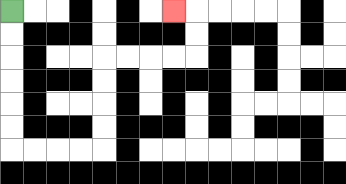{'start': '[0, 0]', 'end': '[7, 0]', 'path_directions': 'D,D,D,D,D,D,R,R,R,R,U,U,U,U,R,R,R,R,U,U,L', 'path_coordinates': '[[0, 0], [0, 1], [0, 2], [0, 3], [0, 4], [0, 5], [0, 6], [1, 6], [2, 6], [3, 6], [4, 6], [4, 5], [4, 4], [4, 3], [4, 2], [5, 2], [6, 2], [7, 2], [8, 2], [8, 1], [8, 0], [7, 0]]'}